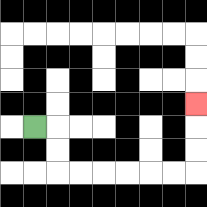{'start': '[1, 5]', 'end': '[8, 4]', 'path_directions': 'R,D,D,R,R,R,R,R,R,U,U,U', 'path_coordinates': '[[1, 5], [2, 5], [2, 6], [2, 7], [3, 7], [4, 7], [5, 7], [6, 7], [7, 7], [8, 7], [8, 6], [8, 5], [8, 4]]'}